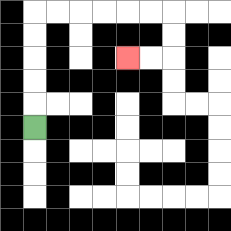{'start': '[1, 5]', 'end': '[5, 2]', 'path_directions': 'U,U,U,U,U,R,R,R,R,R,R,D,D,L,L', 'path_coordinates': '[[1, 5], [1, 4], [1, 3], [1, 2], [1, 1], [1, 0], [2, 0], [3, 0], [4, 0], [5, 0], [6, 0], [7, 0], [7, 1], [7, 2], [6, 2], [5, 2]]'}